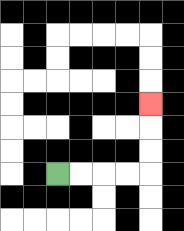{'start': '[2, 7]', 'end': '[6, 4]', 'path_directions': 'R,R,R,R,U,U,U', 'path_coordinates': '[[2, 7], [3, 7], [4, 7], [5, 7], [6, 7], [6, 6], [6, 5], [6, 4]]'}